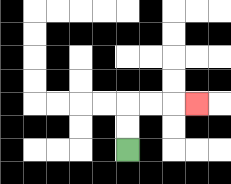{'start': '[5, 6]', 'end': '[8, 4]', 'path_directions': 'U,U,R,R,R', 'path_coordinates': '[[5, 6], [5, 5], [5, 4], [6, 4], [7, 4], [8, 4]]'}